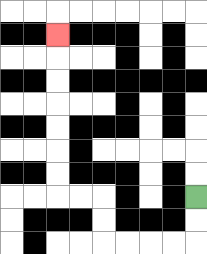{'start': '[8, 8]', 'end': '[2, 1]', 'path_directions': 'D,D,L,L,L,L,U,U,L,L,U,U,U,U,U,U,U', 'path_coordinates': '[[8, 8], [8, 9], [8, 10], [7, 10], [6, 10], [5, 10], [4, 10], [4, 9], [4, 8], [3, 8], [2, 8], [2, 7], [2, 6], [2, 5], [2, 4], [2, 3], [2, 2], [2, 1]]'}